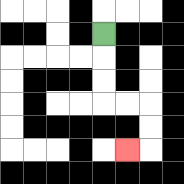{'start': '[4, 1]', 'end': '[5, 6]', 'path_directions': 'D,D,D,R,R,D,D,L', 'path_coordinates': '[[4, 1], [4, 2], [4, 3], [4, 4], [5, 4], [6, 4], [6, 5], [6, 6], [5, 6]]'}